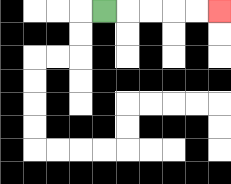{'start': '[4, 0]', 'end': '[9, 0]', 'path_directions': 'R,R,R,R,R', 'path_coordinates': '[[4, 0], [5, 0], [6, 0], [7, 0], [8, 0], [9, 0]]'}